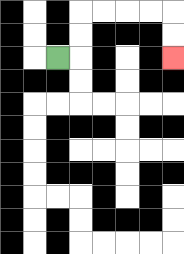{'start': '[2, 2]', 'end': '[7, 2]', 'path_directions': 'R,U,U,R,R,R,R,D,D', 'path_coordinates': '[[2, 2], [3, 2], [3, 1], [3, 0], [4, 0], [5, 0], [6, 0], [7, 0], [7, 1], [7, 2]]'}